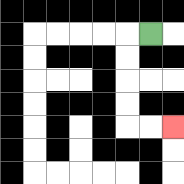{'start': '[6, 1]', 'end': '[7, 5]', 'path_directions': 'L,D,D,D,D,R,R', 'path_coordinates': '[[6, 1], [5, 1], [5, 2], [5, 3], [5, 4], [5, 5], [6, 5], [7, 5]]'}